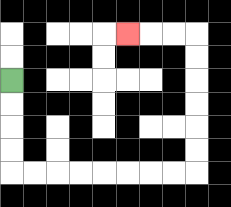{'start': '[0, 3]', 'end': '[5, 1]', 'path_directions': 'D,D,D,D,R,R,R,R,R,R,R,R,U,U,U,U,U,U,L,L,L', 'path_coordinates': '[[0, 3], [0, 4], [0, 5], [0, 6], [0, 7], [1, 7], [2, 7], [3, 7], [4, 7], [5, 7], [6, 7], [7, 7], [8, 7], [8, 6], [8, 5], [8, 4], [8, 3], [8, 2], [8, 1], [7, 1], [6, 1], [5, 1]]'}